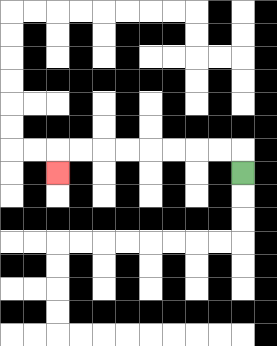{'start': '[10, 7]', 'end': '[2, 7]', 'path_directions': 'U,L,L,L,L,L,L,L,L,D', 'path_coordinates': '[[10, 7], [10, 6], [9, 6], [8, 6], [7, 6], [6, 6], [5, 6], [4, 6], [3, 6], [2, 6], [2, 7]]'}